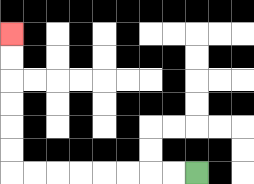{'start': '[8, 7]', 'end': '[0, 1]', 'path_directions': 'L,L,L,L,L,L,L,L,U,U,U,U,U,U', 'path_coordinates': '[[8, 7], [7, 7], [6, 7], [5, 7], [4, 7], [3, 7], [2, 7], [1, 7], [0, 7], [0, 6], [0, 5], [0, 4], [0, 3], [0, 2], [0, 1]]'}